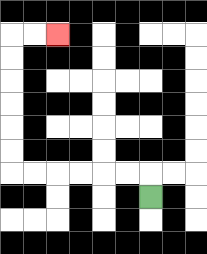{'start': '[6, 8]', 'end': '[2, 1]', 'path_directions': 'U,L,L,L,L,L,L,U,U,U,U,U,U,R,R', 'path_coordinates': '[[6, 8], [6, 7], [5, 7], [4, 7], [3, 7], [2, 7], [1, 7], [0, 7], [0, 6], [0, 5], [0, 4], [0, 3], [0, 2], [0, 1], [1, 1], [2, 1]]'}